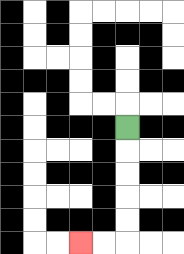{'start': '[5, 5]', 'end': '[3, 10]', 'path_directions': 'D,D,D,D,D,L,L', 'path_coordinates': '[[5, 5], [5, 6], [5, 7], [5, 8], [5, 9], [5, 10], [4, 10], [3, 10]]'}